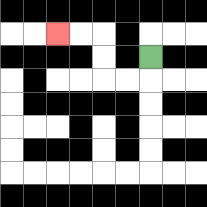{'start': '[6, 2]', 'end': '[2, 1]', 'path_directions': 'D,L,L,U,U,L,L', 'path_coordinates': '[[6, 2], [6, 3], [5, 3], [4, 3], [4, 2], [4, 1], [3, 1], [2, 1]]'}